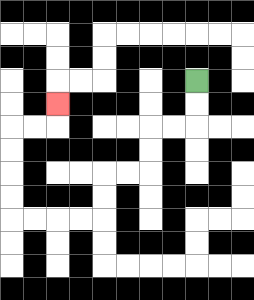{'start': '[8, 3]', 'end': '[2, 4]', 'path_directions': 'D,D,L,L,D,D,L,L,D,D,L,L,L,L,U,U,U,U,R,R,U', 'path_coordinates': '[[8, 3], [8, 4], [8, 5], [7, 5], [6, 5], [6, 6], [6, 7], [5, 7], [4, 7], [4, 8], [4, 9], [3, 9], [2, 9], [1, 9], [0, 9], [0, 8], [0, 7], [0, 6], [0, 5], [1, 5], [2, 5], [2, 4]]'}